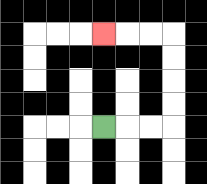{'start': '[4, 5]', 'end': '[4, 1]', 'path_directions': 'R,R,R,U,U,U,U,L,L,L', 'path_coordinates': '[[4, 5], [5, 5], [6, 5], [7, 5], [7, 4], [7, 3], [7, 2], [7, 1], [6, 1], [5, 1], [4, 1]]'}